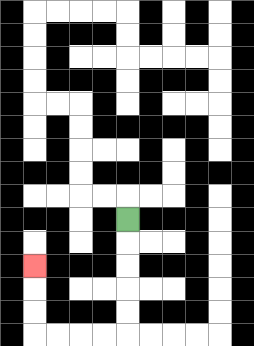{'start': '[5, 9]', 'end': '[1, 11]', 'path_directions': 'D,D,D,D,D,L,L,L,L,U,U,U', 'path_coordinates': '[[5, 9], [5, 10], [5, 11], [5, 12], [5, 13], [5, 14], [4, 14], [3, 14], [2, 14], [1, 14], [1, 13], [1, 12], [1, 11]]'}